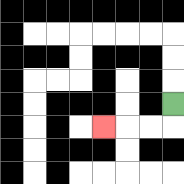{'start': '[7, 4]', 'end': '[4, 5]', 'path_directions': 'D,L,L,L', 'path_coordinates': '[[7, 4], [7, 5], [6, 5], [5, 5], [4, 5]]'}